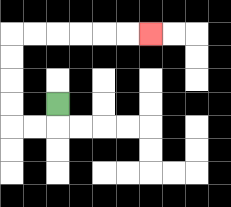{'start': '[2, 4]', 'end': '[6, 1]', 'path_directions': 'D,L,L,U,U,U,U,R,R,R,R,R,R', 'path_coordinates': '[[2, 4], [2, 5], [1, 5], [0, 5], [0, 4], [0, 3], [0, 2], [0, 1], [1, 1], [2, 1], [3, 1], [4, 1], [5, 1], [6, 1]]'}